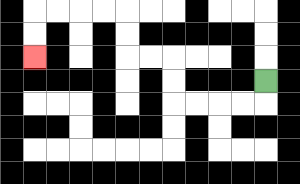{'start': '[11, 3]', 'end': '[1, 2]', 'path_directions': 'D,L,L,L,L,U,U,L,L,U,U,L,L,L,L,D,D', 'path_coordinates': '[[11, 3], [11, 4], [10, 4], [9, 4], [8, 4], [7, 4], [7, 3], [7, 2], [6, 2], [5, 2], [5, 1], [5, 0], [4, 0], [3, 0], [2, 0], [1, 0], [1, 1], [1, 2]]'}